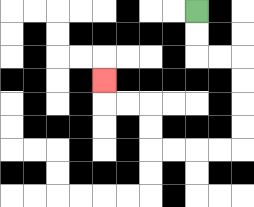{'start': '[8, 0]', 'end': '[4, 3]', 'path_directions': 'D,D,R,R,D,D,D,D,L,L,L,L,U,U,L,L,U', 'path_coordinates': '[[8, 0], [8, 1], [8, 2], [9, 2], [10, 2], [10, 3], [10, 4], [10, 5], [10, 6], [9, 6], [8, 6], [7, 6], [6, 6], [6, 5], [6, 4], [5, 4], [4, 4], [4, 3]]'}